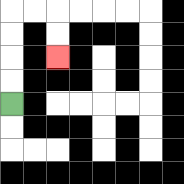{'start': '[0, 4]', 'end': '[2, 2]', 'path_directions': 'U,U,U,U,R,R,D,D', 'path_coordinates': '[[0, 4], [0, 3], [0, 2], [0, 1], [0, 0], [1, 0], [2, 0], [2, 1], [2, 2]]'}